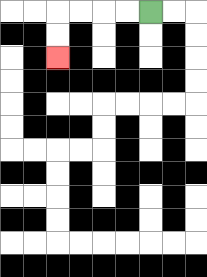{'start': '[6, 0]', 'end': '[2, 2]', 'path_directions': 'L,L,L,L,D,D', 'path_coordinates': '[[6, 0], [5, 0], [4, 0], [3, 0], [2, 0], [2, 1], [2, 2]]'}